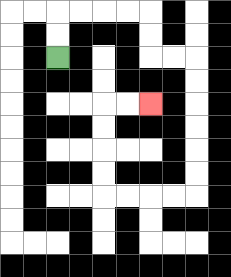{'start': '[2, 2]', 'end': '[6, 4]', 'path_directions': 'U,U,R,R,R,R,D,D,R,R,D,D,D,D,D,D,L,L,L,L,U,U,U,U,R,R', 'path_coordinates': '[[2, 2], [2, 1], [2, 0], [3, 0], [4, 0], [5, 0], [6, 0], [6, 1], [6, 2], [7, 2], [8, 2], [8, 3], [8, 4], [8, 5], [8, 6], [8, 7], [8, 8], [7, 8], [6, 8], [5, 8], [4, 8], [4, 7], [4, 6], [4, 5], [4, 4], [5, 4], [6, 4]]'}